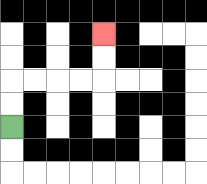{'start': '[0, 5]', 'end': '[4, 1]', 'path_directions': 'U,U,R,R,R,R,U,U', 'path_coordinates': '[[0, 5], [0, 4], [0, 3], [1, 3], [2, 3], [3, 3], [4, 3], [4, 2], [4, 1]]'}